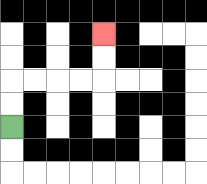{'start': '[0, 5]', 'end': '[4, 1]', 'path_directions': 'U,U,R,R,R,R,U,U', 'path_coordinates': '[[0, 5], [0, 4], [0, 3], [1, 3], [2, 3], [3, 3], [4, 3], [4, 2], [4, 1]]'}